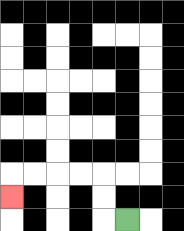{'start': '[5, 9]', 'end': '[0, 8]', 'path_directions': 'L,U,U,L,L,L,L,D', 'path_coordinates': '[[5, 9], [4, 9], [4, 8], [4, 7], [3, 7], [2, 7], [1, 7], [0, 7], [0, 8]]'}